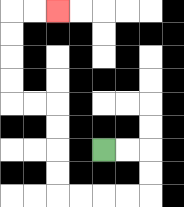{'start': '[4, 6]', 'end': '[2, 0]', 'path_directions': 'R,R,D,D,L,L,L,L,U,U,U,U,L,L,U,U,U,U,R,R', 'path_coordinates': '[[4, 6], [5, 6], [6, 6], [6, 7], [6, 8], [5, 8], [4, 8], [3, 8], [2, 8], [2, 7], [2, 6], [2, 5], [2, 4], [1, 4], [0, 4], [0, 3], [0, 2], [0, 1], [0, 0], [1, 0], [2, 0]]'}